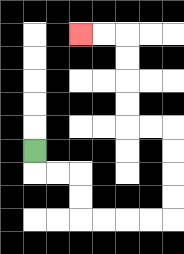{'start': '[1, 6]', 'end': '[3, 1]', 'path_directions': 'D,R,R,D,D,R,R,R,R,U,U,U,U,L,L,U,U,U,U,L,L', 'path_coordinates': '[[1, 6], [1, 7], [2, 7], [3, 7], [3, 8], [3, 9], [4, 9], [5, 9], [6, 9], [7, 9], [7, 8], [7, 7], [7, 6], [7, 5], [6, 5], [5, 5], [5, 4], [5, 3], [5, 2], [5, 1], [4, 1], [3, 1]]'}